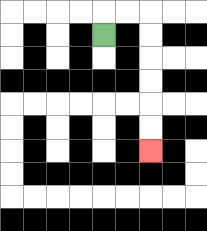{'start': '[4, 1]', 'end': '[6, 6]', 'path_directions': 'U,R,R,D,D,D,D,D,D', 'path_coordinates': '[[4, 1], [4, 0], [5, 0], [6, 0], [6, 1], [6, 2], [6, 3], [6, 4], [6, 5], [6, 6]]'}